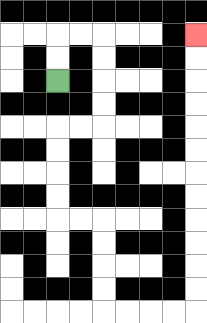{'start': '[2, 3]', 'end': '[8, 1]', 'path_directions': 'U,U,R,R,D,D,D,D,L,L,D,D,D,D,R,R,D,D,D,D,R,R,R,R,U,U,U,U,U,U,U,U,U,U,U,U', 'path_coordinates': '[[2, 3], [2, 2], [2, 1], [3, 1], [4, 1], [4, 2], [4, 3], [4, 4], [4, 5], [3, 5], [2, 5], [2, 6], [2, 7], [2, 8], [2, 9], [3, 9], [4, 9], [4, 10], [4, 11], [4, 12], [4, 13], [5, 13], [6, 13], [7, 13], [8, 13], [8, 12], [8, 11], [8, 10], [8, 9], [8, 8], [8, 7], [8, 6], [8, 5], [8, 4], [8, 3], [8, 2], [8, 1]]'}